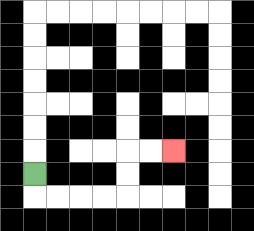{'start': '[1, 7]', 'end': '[7, 6]', 'path_directions': 'D,R,R,R,R,U,U,R,R', 'path_coordinates': '[[1, 7], [1, 8], [2, 8], [3, 8], [4, 8], [5, 8], [5, 7], [5, 6], [6, 6], [7, 6]]'}